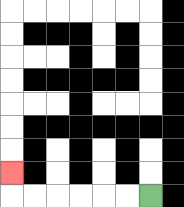{'start': '[6, 8]', 'end': '[0, 7]', 'path_directions': 'L,L,L,L,L,L,U', 'path_coordinates': '[[6, 8], [5, 8], [4, 8], [3, 8], [2, 8], [1, 8], [0, 8], [0, 7]]'}